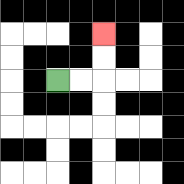{'start': '[2, 3]', 'end': '[4, 1]', 'path_directions': 'R,R,U,U', 'path_coordinates': '[[2, 3], [3, 3], [4, 3], [4, 2], [4, 1]]'}